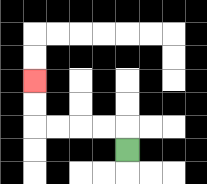{'start': '[5, 6]', 'end': '[1, 3]', 'path_directions': 'U,L,L,L,L,U,U', 'path_coordinates': '[[5, 6], [5, 5], [4, 5], [3, 5], [2, 5], [1, 5], [1, 4], [1, 3]]'}